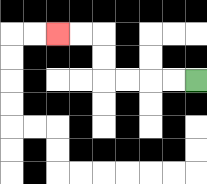{'start': '[8, 3]', 'end': '[2, 1]', 'path_directions': 'L,L,L,L,U,U,L,L', 'path_coordinates': '[[8, 3], [7, 3], [6, 3], [5, 3], [4, 3], [4, 2], [4, 1], [3, 1], [2, 1]]'}